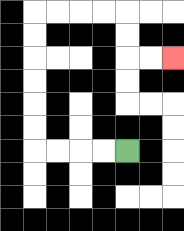{'start': '[5, 6]', 'end': '[7, 2]', 'path_directions': 'L,L,L,L,U,U,U,U,U,U,R,R,R,R,D,D,R,R', 'path_coordinates': '[[5, 6], [4, 6], [3, 6], [2, 6], [1, 6], [1, 5], [1, 4], [1, 3], [1, 2], [1, 1], [1, 0], [2, 0], [3, 0], [4, 0], [5, 0], [5, 1], [5, 2], [6, 2], [7, 2]]'}